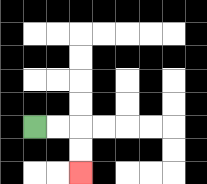{'start': '[1, 5]', 'end': '[3, 7]', 'path_directions': 'R,R,D,D', 'path_coordinates': '[[1, 5], [2, 5], [3, 5], [3, 6], [3, 7]]'}